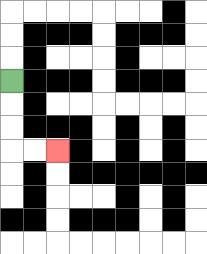{'start': '[0, 3]', 'end': '[2, 6]', 'path_directions': 'D,D,D,R,R', 'path_coordinates': '[[0, 3], [0, 4], [0, 5], [0, 6], [1, 6], [2, 6]]'}